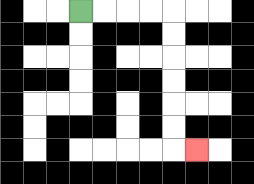{'start': '[3, 0]', 'end': '[8, 6]', 'path_directions': 'R,R,R,R,D,D,D,D,D,D,R', 'path_coordinates': '[[3, 0], [4, 0], [5, 0], [6, 0], [7, 0], [7, 1], [7, 2], [7, 3], [7, 4], [7, 5], [7, 6], [8, 6]]'}